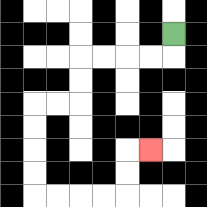{'start': '[7, 1]', 'end': '[6, 6]', 'path_directions': 'D,L,L,L,L,D,D,L,L,D,D,D,D,R,R,R,R,U,U,R', 'path_coordinates': '[[7, 1], [7, 2], [6, 2], [5, 2], [4, 2], [3, 2], [3, 3], [3, 4], [2, 4], [1, 4], [1, 5], [1, 6], [1, 7], [1, 8], [2, 8], [3, 8], [4, 8], [5, 8], [5, 7], [5, 6], [6, 6]]'}